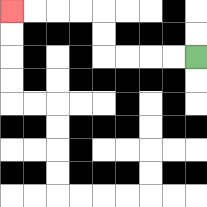{'start': '[8, 2]', 'end': '[0, 0]', 'path_directions': 'L,L,L,L,U,U,L,L,L,L', 'path_coordinates': '[[8, 2], [7, 2], [6, 2], [5, 2], [4, 2], [4, 1], [4, 0], [3, 0], [2, 0], [1, 0], [0, 0]]'}